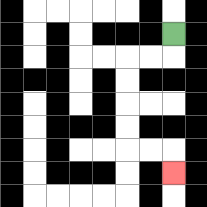{'start': '[7, 1]', 'end': '[7, 7]', 'path_directions': 'D,L,L,D,D,D,D,R,R,D', 'path_coordinates': '[[7, 1], [7, 2], [6, 2], [5, 2], [5, 3], [5, 4], [5, 5], [5, 6], [6, 6], [7, 6], [7, 7]]'}